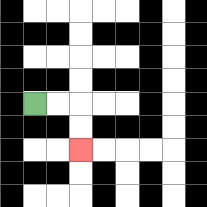{'start': '[1, 4]', 'end': '[3, 6]', 'path_directions': 'R,R,D,D', 'path_coordinates': '[[1, 4], [2, 4], [3, 4], [3, 5], [3, 6]]'}